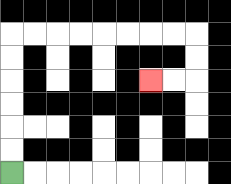{'start': '[0, 7]', 'end': '[6, 3]', 'path_directions': 'U,U,U,U,U,U,R,R,R,R,R,R,R,R,D,D,L,L', 'path_coordinates': '[[0, 7], [0, 6], [0, 5], [0, 4], [0, 3], [0, 2], [0, 1], [1, 1], [2, 1], [3, 1], [4, 1], [5, 1], [6, 1], [7, 1], [8, 1], [8, 2], [8, 3], [7, 3], [6, 3]]'}